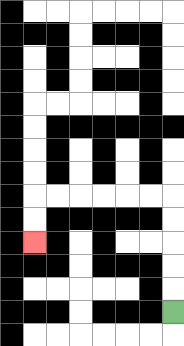{'start': '[7, 13]', 'end': '[1, 10]', 'path_directions': 'U,U,U,U,U,L,L,L,L,L,L,D,D', 'path_coordinates': '[[7, 13], [7, 12], [7, 11], [7, 10], [7, 9], [7, 8], [6, 8], [5, 8], [4, 8], [3, 8], [2, 8], [1, 8], [1, 9], [1, 10]]'}